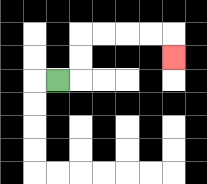{'start': '[2, 3]', 'end': '[7, 2]', 'path_directions': 'R,U,U,R,R,R,R,D', 'path_coordinates': '[[2, 3], [3, 3], [3, 2], [3, 1], [4, 1], [5, 1], [6, 1], [7, 1], [7, 2]]'}